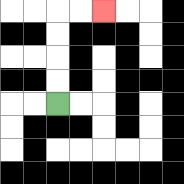{'start': '[2, 4]', 'end': '[4, 0]', 'path_directions': 'U,U,U,U,R,R', 'path_coordinates': '[[2, 4], [2, 3], [2, 2], [2, 1], [2, 0], [3, 0], [4, 0]]'}